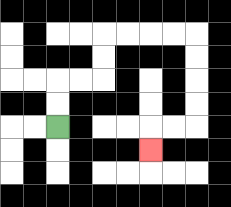{'start': '[2, 5]', 'end': '[6, 6]', 'path_directions': 'U,U,R,R,U,U,R,R,R,R,D,D,D,D,L,L,D', 'path_coordinates': '[[2, 5], [2, 4], [2, 3], [3, 3], [4, 3], [4, 2], [4, 1], [5, 1], [6, 1], [7, 1], [8, 1], [8, 2], [8, 3], [8, 4], [8, 5], [7, 5], [6, 5], [6, 6]]'}